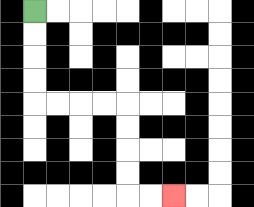{'start': '[1, 0]', 'end': '[7, 8]', 'path_directions': 'D,D,D,D,R,R,R,R,D,D,D,D,R,R', 'path_coordinates': '[[1, 0], [1, 1], [1, 2], [1, 3], [1, 4], [2, 4], [3, 4], [4, 4], [5, 4], [5, 5], [5, 6], [5, 7], [5, 8], [6, 8], [7, 8]]'}